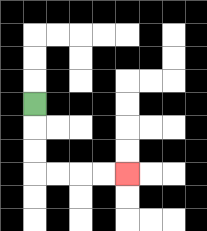{'start': '[1, 4]', 'end': '[5, 7]', 'path_directions': 'D,D,D,R,R,R,R', 'path_coordinates': '[[1, 4], [1, 5], [1, 6], [1, 7], [2, 7], [3, 7], [4, 7], [5, 7]]'}